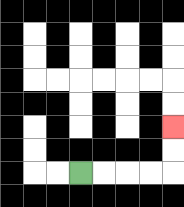{'start': '[3, 7]', 'end': '[7, 5]', 'path_directions': 'R,R,R,R,U,U', 'path_coordinates': '[[3, 7], [4, 7], [5, 7], [6, 7], [7, 7], [7, 6], [7, 5]]'}